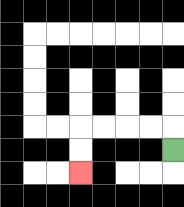{'start': '[7, 6]', 'end': '[3, 7]', 'path_directions': 'U,L,L,L,L,D,D', 'path_coordinates': '[[7, 6], [7, 5], [6, 5], [5, 5], [4, 5], [3, 5], [3, 6], [3, 7]]'}